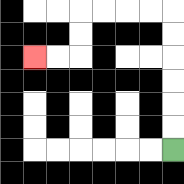{'start': '[7, 6]', 'end': '[1, 2]', 'path_directions': 'U,U,U,U,U,U,L,L,L,L,D,D,L,L', 'path_coordinates': '[[7, 6], [7, 5], [7, 4], [7, 3], [7, 2], [7, 1], [7, 0], [6, 0], [5, 0], [4, 0], [3, 0], [3, 1], [3, 2], [2, 2], [1, 2]]'}